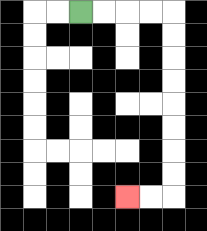{'start': '[3, 0]', 'end': '[5, 8]', 'path_directions': 'R,R,R,R,D,D,D,D,D,D,D,D,L,L', 'path_coordinates': '[[3, 0], [4, 0], [5, 0], [6, 0], [7, 0], [7, 1], [7, 2], [7, 3], [7, 4], [7, 5], [7, 6], [7, 7], [7, 8], [6, 8], [5, 8]]'}